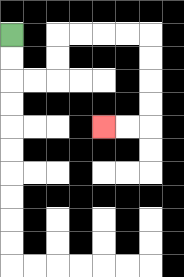{'start': '[0, 1]', 'end': '[4, 5]', 'path_directions': 'D,D,R,R,U,U,R,R,R,R,D,D,D,D,L,L', 'path_coordinates': '[[0, 1], [0, 2], [0, 3], [1, 3], [2, 3], [2, 2], [2, 1], [3, 1], [4, 1], [5, 1], [6, 1], [6, 2], [6, 3], [6, 4], [6, 5], [5, 5], [4, 5]]'}